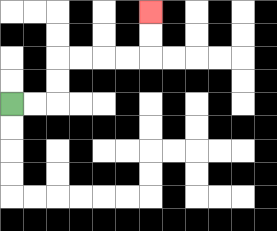{'start': '[0, 4]', 'end': '[6, 0]', 'path_directions': 'R,R,U,U,R,R,R,R,U,U', 'path_coordinates': '[[0, 4], [1, 4], [2, 4], [2, 3], [2, 2], [3, 2], [4, 2], [5, 2], [6, 2], [6, 1], [6, 0]]'}